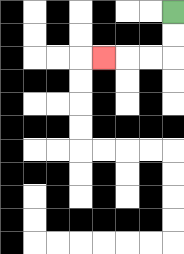{'start': '[7, 0]', 'end': '[4, 2]', 'path_directions': 'D,D,L,L,L', 'path_coordinates': '[[7, 0], [7, 1], [7, 2], [6, 2], [5, 2], [4, 2]]'}